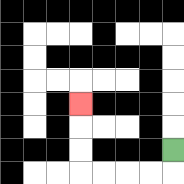{'start': '[7, 6]', 'end': '[3, 4]', 'path_directions': 'D,L,L,L,L,U,U,U', 'path_coordinates': '[[7, 6], [7, 7], [6, 7], [5, 7], [4, 7], [3, 7], [3, 6], [3, 5], [3, 4]]'}